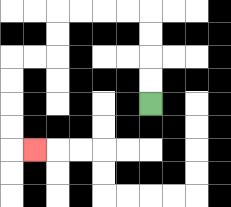{'start': '[6, 4]', 'end': '[1, 6]', 'path_directions': 'U,U,U,U,L,L,L,L,D,D,L,L,D,D,D,D,R', 'path_coordinates': '[[6, 4], [6, 3], [6, 2], [6, 1], [6, 0], [5, 0], [4, 0], [3, 0], [2, 0], [2, 1], [2, 2], [1, 2], [0, 2], [0, 3], [0, 4], [0, 5], [0, 6], [1, 6]]'}